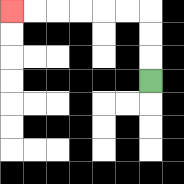{'start': '[6, 3]', 'end': '[0, 0]', 'path_directions': 'U,U,U,L,L,L,L,L,L', 'path_coordinates': '[[6, 3], [6, 2], [6, 1], [6, 0], [5, 0], [4, 0], [3, 0], [2, 0], [1, 0], [0, 0]]'}